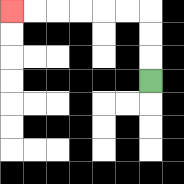{'start': '[6, 3]', 'end': '[0, 0]', 'path_directions': 'U,U,U,L,L,L,L,L,L', 'path_coordinates': '[[6, 3], [6, 2], [6, 1], [6, 0], [5, 0], [4, 0], [3, 0], [2, 0], [1, 0], [0, 0]]'}